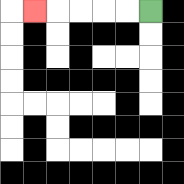{'start': '[6, 0]', 'end': '[1, 0]', 'path_directions': 'L,L,L,L,L', 'path_coordinates': '[[6, 0], [5, 0], [4, 0], [3, 0], [2, 0], [1, 0]]'}